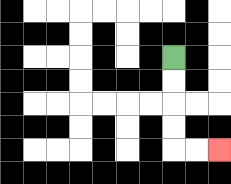{'start': '[7, 2]', 'end': '[9, 6]', 'path_directions': 'D,D,D,D,R,R', 'path_coordinates': '[[7, 2], [7, 3], [7, 4], [7, 5], [7, 6], [8, 6], [9, 6]]'}